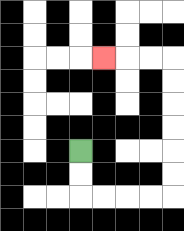{'start': '[3, 6]', 'end': '[4, 2]', 'path_directions': 'D,D,R,R,R,R,U,U,U,U,U,U,L,L,L', 'path_coordinates': '[[3, 6], [3, 7], [3, 8], [4, 8], [5, 8], [6, 8], [7, 8], [7, 7], [7, 6], [7, 5], [7, 4], [7, 3], [7, 2], [6, 2], [5, 2], [4, 2]]'}